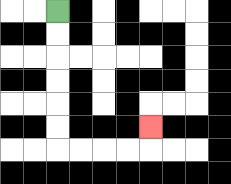{'start': '[2, 0]', 'end': '[6, 5]', 'path_directions': 'D,D,D,D,D,D,R,R,R,R,U', 'path_coordinates': '[[2, 0], [2, 1], [2, 2], [2, 3], [2, 4], [2, 5], [2, 6], [3, 6], [4, 6], [5, 6], [6, 6], [6, 5]]'}